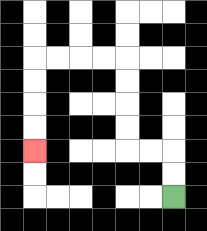{'start': '[7, 8]', 'end': '[1, 6]', 'path_directions': 'U,U,L,L,U,U,U,U,L,L,L,L,D,D,D,D', 'path_coordinates': '[[7, 8], [7, 7], [7, 6], [6, 6], [5, 6], [5, 5], [5, 4], [5, 3], [5, 2], [4, 2], [3, 2], [2, 2], [1, 2], [1, 3], [1, 4], [1, 5], [1, 6]]'}